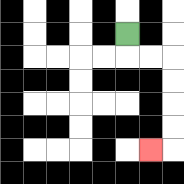{'start': '[5, 1]', 'end': '[6, 6]', 'path_directions': 'D,R,R,D,D,D,D,L', 'path_coordinates': '[[5, 1], [5, 2], [6, 2], [7, 2], [7, 3], [7, 4], [7, 5], [7, 6], [6, 6]]'}